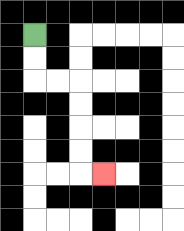{'start': '[1, 1]', 'end': '[4, 7]', 'path_directions': 'D,D,R,R,D,D,D,D,R', 'path_coordinates': '[[1, 1], [1, 2], [1, 3], [2, 3], [3, 3], [3, 4], [3, 5], [3, 6], [3, 7], [4, 7]]'}